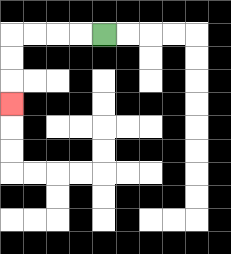{'start': '[4, 1]', 'end': '[0, 4]', 'path_directions': 'L,L,L,L,D,D,D', 'path_coordinates': '[[4, 1], [3, 1], [2, 1], [1, 1], [0, 1], [0, 2], [0, 3], [0, 4]]'}